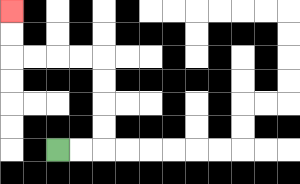{'start': '[2, 6]', 'end': '[0, 0]', 'path_directions': 'R,R,U,U,U,U,L,L,L,L,U,U', 'path_coordinates': '[[2, 6], [3, 6], [4, 6], [4, 5], [4, 4], [4, 3], [4, 2], [3, 2], [2, 2], [1, 2], [0, 2], [0, 1], [0, 0]]'}